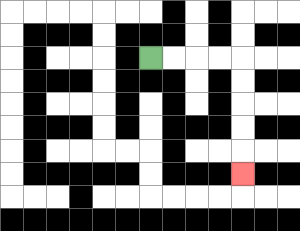{'start': '[6, 2]', 'end': '[10, 7]', 'path_directions': 'R,R,R,R,D,D,D,D,D', 'path_coordinates': '[[6, 2], [7, 2], [8, 2], [9, 2], [10, 2], [10, 3], [10, 4], [10, 5], [10, 6], [10, 7]]'}